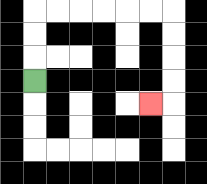{'start': '[1, 3]', 'end': '[6, 4]', 'path_directions': 'U,U,U,R,R,R,R,R,R,D,D,D,D,L', 'path_coordinates': '[[1, 3], [1, 2], [1, 1], [1, 0], [2, 0], [3, 0], [4, 0], [5, 0], [6, 0], [7, 0], [7, 1], [7, 2], [7, 3], [7, 4], [6, 4]]'}